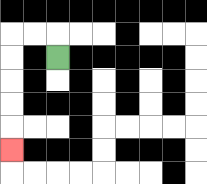{'start': '[2, 2]', 'end': '[0, 6]', 'path_directions': 'U,L,L,D,D,D,D,D', 'path_coordinates': '[[2, 2], [2, 1], [1, 1], [0, 1], [0, 2], [0, 3], [0, 4], [0, 5], [0, 6]]'}